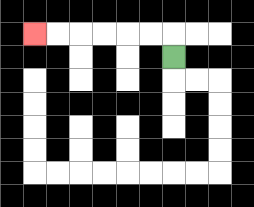{'start': '[7, 2]', 'end': '[1, 1]', 'path_directions': 'U,L,L,L,L,L,L', 'path_coordinates': '[[7, 2], [7, 1], [6, 1], [5, 1], [4, 1], [3, 1], [2, 1], [1, 1]]'}